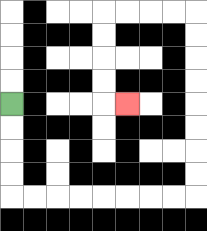{'start': '[0, 4]', 'end': '[5, 4]', 'path_directions': 'D,D,D,D,R,R,R,R,R,R,R,R,U,U,U,U,U,U,U,U,L,L,L,L,D,D,D,D,R', 'path_coordinates': '[[0, 4], [0, 5], [0, 6], [0, 7], [0, 8], [1, 8], [2, 8], [3, 8], [4, 8], [5, 8], [6, 8], [7, 8], [8, 8], [8, 7], [8, 6], [8, 5], [8, 4], [8, 3], [8, 2], [8, 1], [8, 0], [7, 0], [6, 0], [5, 0], [4, 0], [4, 1], [4, 2], [4, 3], [4, 4], [5, 4]]'}